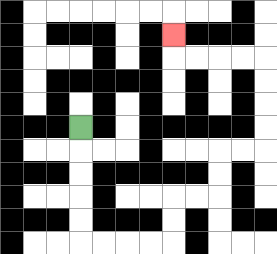{'start': '[3, 5]', 'end': '[7, 1]', 'path_directions': 'D,D,D,D,D,R,R,R,R,U,U,R,R,U,U,R,R,U,U,U,U,L,L,L,L,U', 'path_coordinates': '[[3, 5], [3, 6], [3, 7], [3, 8], [3, 9], [3, 10], [4, 10], [5, 10], [6, 10], [7, 10], [7, 9], [7, 8], [8, 8], [9, 8], [9, 7], [9, 6], [10, 6], [11, 6], [11, 5], [11, 4], [11, 3], [11, 2], [10, 2], [9, 2], [8, 2], [7, 2], [7, 1]]'}